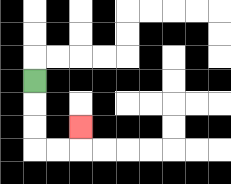{'start': '[1, 3]', 'end': '[3, 5]', 'path_directions': 'D,D,D,R,R,U', 'path_coordinates': '[[1, 3], [1, 4], [1, 5], [1, 6], [2, 6], [3, 6], [3, 5]]'}